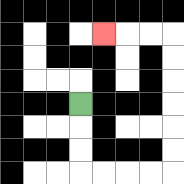{'start': '[3, 4]', 'end': '[4, 1]', 'path_directions': 'D,D,D,R,R,R,R,U,U,U,U,U,U,L,L,L', 'path_coordinates': '[[3, 4], [3, 5], [3, 6], [3, 7], [4, 7], [5, 7], [6, 7], [7, 7], [7, 6], [7, 5], [7, 4], [7, 3], [7, 2], [7, 1], [6, 1], [5, 1], [4, 1]]'}